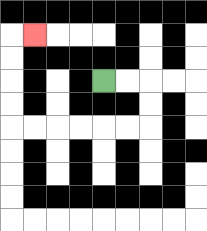{'start': '[4, 3]', 'end': '[1, 1]', 'path_directions': 'R,R,D,D,L,L,L,L,L,L,U,U,U,U,R', 'path_coordinates': '[[4, 3], [5, 3], [6, 3], [6, 4], [6, 5], [5, 5], [4, 5], [3, 5], [2, 5], [1, 5], [0, 5], [0, 4], [0, 3], [0, 2], [0, 1], [1, 1]]'}